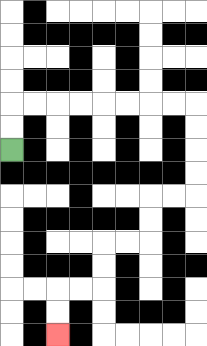{'start': '[0, 6]', 'end': '[2, 14]', 'path_directions': 'U,U,R,R,R,R,R,R,R,R,D,D,D,D,L,L,D,D,L,L,D,D,L,L,D,D', 'path_coordinates': '[[0, 6], [0, 5], [0, 4], [1, 4], [2, 4], [3, 4], [4, 4], [5, 4], [6, 4], [7, 4], [8, 4], [8, 5], [8, 6], [8, 7], [8, 8], [7, 8], [6, 8], [6, 9], [6, 10], [5, 10], [4, 10], [4, 11], [4, 12], [3, 12], [2, 12], [2, 13], [2, 14]]'}